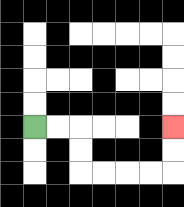{'start': '[1, 5]', 'end': '[7, 5]', 'path_directions': 'R,R,D,D,R,R,R,R,U,U', 'path_coordinates': '[[1, 5], [2, 5], [3, 5], [3, 6], [3, 7], [4, 7], [5, 7], [6, 7], [7, 7], [7, 6], [7, 5]]'}